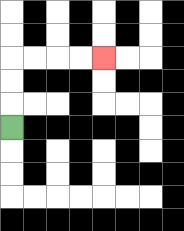{'start': '[0, 5]', 'end': '[4, 2]', 'path_directions': 'U,U,U,R,R,R,R', 'path_coordinates': '[[0, 5], [0, 4], [0, 3], [0, 2], [1, 2], [2, 2], [3, 2], [4, 2]]'}